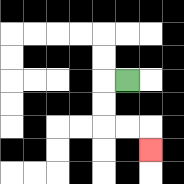{'start': '[5, 3]', 'end': '[6, 6]', 'path_directions': 'L,D,D,R,R,D', 'path_coordinates': '[[5, 3], [4, 3], [4, 4], [4, 5], [5, 5], [6, 5], [6, 6]]'}